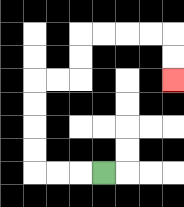{'start': '[4, 7]', 'end': '[7, 3]', 'path_directions': 'L,L,L,U,U,U,U,R,R,U,U,R,R,R,R,D,D', 'path_coordinates': '[[4, 7], [3, 7], [2, 7], [1, 7], [1, 6], [1, 5], [1, 4], [1, 3], [2, 3], [3, 3], [3, 2], [3, 1], [4, 1], [5, 1], [6, 1], [7, 1], [7, 2], [7, 3]]'}